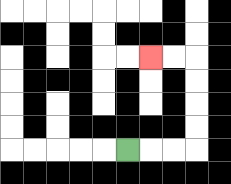{'start': '[5, 6]', 'end': '[6, 2]', 'path_directions': 'R,R,R,U,U,U,U,L,L', 'path_coordinates': '[[5, 6], [6, 6], [7, 6], [8, 6], [8, 5], [8, 4], [8, 3], [8, 2], [7, 2], [6, 2]]'}